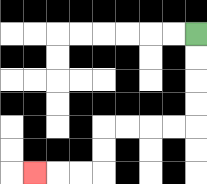{'start': '[8, 1]', 'end': '[1, 7]', 'path_directions': 'D,D,D,D,L,L,L,L,D,D,L,L,L', 'path_coordinates': '[[8, 1], [8, 2], [8, 3], [8, 4], [8, 5], [7, 5], [6, 5], [5, 5], [4, 5], [4, 6], [4, 7], [3, 7], [2, 7], [1, 7]]'}